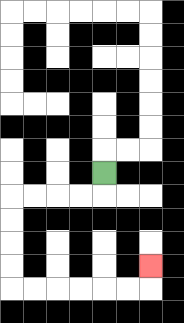{'start': '[4, 7]', 'end': '[6, 11]', 'path_directions': 'D,L,L,L,L,D,D,D,D,R,R,R,R,R,R,U', 'path_coordinates': '[[4, 7], [4, 8], [3, 8], [2, 8], [1, 8], [0, 8], [0, 9], [0, 10], [0, 11], [0, 12], [1, 12], [2, 12], [3, 12], [4, 12], [5, 12], [6, 12], [6, 11]]'}